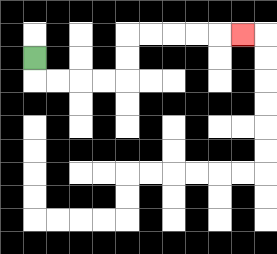{'start': '[1, 2]', 'end': '[10, 1]', 'path_directions': 'D,R,R,R,R,U,U,R,R,R,R,R', 'path_coordinates': '[[1, 2], [1, 3], [2, 3], [3, 3], [4, 3], [5, 3], [5, 2], [5, 1], [6, 1], [7, 1], [8, 1], [9, 1], [10, 1]]'}